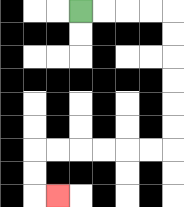{'start': '[3, 0]', 'end': '[2, 8]', 'path_directions': 'R,R,R,R,D,D,D,D,D,D,L,L,L,L,L,L,D,D,R', 'path_coordinates': '[[3, 0], [4, 0], [5, 0], [6, 0], [7, 0], [7, 1], [7, 2], [7, 3], [7, 4], [7, 5], [7, 6], [6, 6], [5, 6], [4, 6], [3, 6], [2, 6], [1, 6], [1, 7], [1, 8], [2, 8]]'}